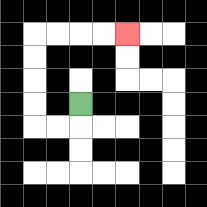{'start': '[3, 4]', 'end': '[5, 1]', 'path_directions': 'D,L,L,U,U,U,U,R,R,R,R', 'path_coordinates': '[[3, 4], [3, 5], [2, 5], [1, 5], [1, 4], [1, 3], [1, 2], [1, 1], [2, 1], [3, 1], [4, 1], [5, 1]]'}